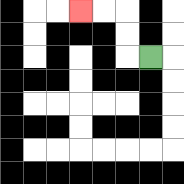{'start': '[6, 2]', 'end': '[3, 0]', 'path_directions': 'L,U,U,L,L', 'path_coordinates': '[[6, 2], [5, 2], [5, 1], [5, 0], [4, 0], [3, 0]]'}